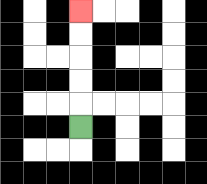{'start': '[3, 5]', 'end': '[3, 0]', 'path_directions': 'U,U,U,U,U', 'path_coordinates': '[[3, 5], [3, 4], [3, 3], [3, 2], [3, 1], [3, 0]]'}